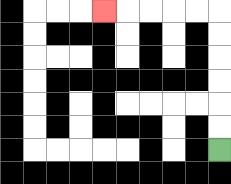{'start': '[9, 6]', 'end': '[4, 0]', 'path_directions': 'U,U,U,U,U,U,L,L,L,L,L', 'path_coordinates': '[[9, 6], [9, 5], [9, 4], [9, 3], [9, 2], [9, 1], [9, 0], [8, 0], [7, 0], [6, 0], [5, 0], [4, 0]]'}